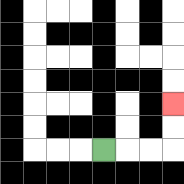{'start': '[4, 6]', 'end': '[7, 4]', 'path_directions': 'R,R,R,U,U', 'path_coordinates': '[[4, 6], [5, 6], [6, 6], [7, 6], [7, 5], [7, 4]]'}